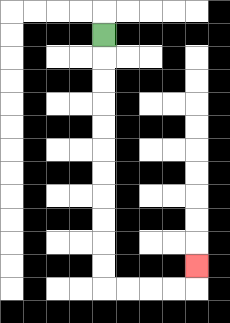{'start': '[4, 1]', 'end': '[8, 11]', 'path_directions': 'D,D,D,D,D,D,D,D,D,D,D,R,R,R,R,U', 'path_coordinates': '[[4, 1], [4, 2], [4, 3], [4, 4], [4, 5], [4, 6], [4, 7], [4, 8], [4, 9], [4, 10], [4, 11], [4, 12], [5, 12], [6, 12], [7, 12], [8, 12], [8, 11]]'}